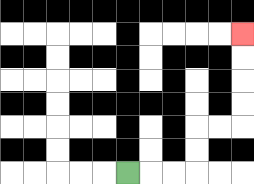{'start': '[5, 7]', 'end': '[10, 1]', 'path_directions': 'R,R,R,U,U,R,R,U,U,U,U', 'path_coordinates': '[[5, 7], [6, 7], [7, 7], [8, 7], [8, 6], [8, 5], [9, 5], [10, 5], [10, 4], [10, 3], [10, 2], [10, 1]]'}